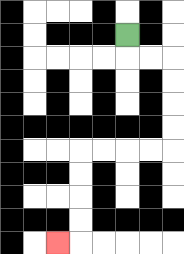{'start': '[5, 1]', 'end': '[2, 10]', 'path_directions': 'D,R,R,D,D,D,D,L,L,L,L,D,D,D,D,L', 'path_coordinates': '[[5, 1], [5, 2], [6, 2], [7, 2], [7, 3], [7, 4], [7, 5], [7, 6], [6, 6], [5, 6], [4, 6], [3, 6], [3, 7], [3, 8], [3, 9], [3, 10], [2, 10]]'}